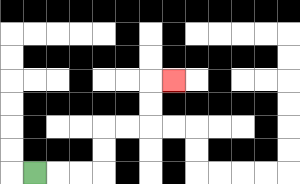{'start': '[1, 7]', 'end': '[7, 3]', 'path_directions': 'R,R,R,U,U,R,R,U,U,R', 'path_coordinates': '[[1, 7], [2, 7], [3, 7], [4, 7], [4, 6], [4, 5], [5, 5], [6, 5], [6, 4], [6, 3], [7, 3]]'}